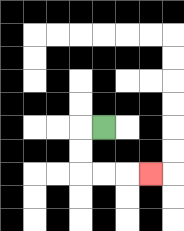{'start': '[4, 5]', 'end': '[6, 7]', 'path_directions': 'L,D,D,R,R,R', 'path_coordinates': '[[4, 5], [3, 5], [3, 6], [3, 7], [4, 7], [5, 7], [6, 7]]'}